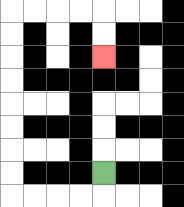{'start': '[4, 7]', 'end': '[4, 2]', 'path_directions': 'D,L,L,L,L,U,U,U,U,U,U,U,U,R,R,R,R,D,D', 'path_coordinates': '[[4, 7], [4, 8], [3, 8], [2, 8], [1, 8], [0, 8], [0, 7], [0, 6], [0, 5], [0, 4], [0, 3], [0, 2], [0, 1], [0, 0], [1, 0], [2, 0], [3, 0], [4, 0], [4, 1], [4, 2]]'}